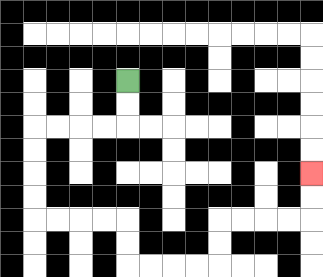{'start': '[5, 3]', 'end': '[13, 7]', 'path_directions': 'D,D,L,L,L,L,D,D,D,D,R,R,R,R,D,D,R,R,R,R,U,U,R,R,R,R,U,U', 'path_coordinates': '[[5, 3], [5, 4], [5, 5], [4, 5], [3, 5], [2, 5], [1, 5], [1, 6], [1, 7], [1, 8], [1, 9], [2, 9], [3, 9], [4, 9], [5, 9], [5, 10], [5, 11], [6, 11], [7, 11], [8, 11], [9, 11], [9, 10], [9, 9], [10, 9], [11, 9], [12, 9], [13, 9], [13, 8], [13, 7]]'}